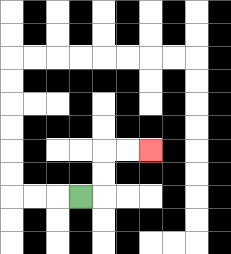{'start': '[3, 8]', 'end': '[6, 6]', 'path_directions': 'R,U,U,R,R', 'path_coordinates': '[[3, 8], [4, 8], [4, 7], [4, 6], [5, 6], [6, 6]]'}